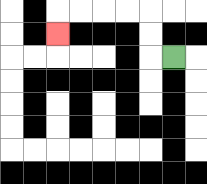{'start': '[7, 2]', 'end': '[2, 1]', 'path_directions': 'L,U,U,L,L,L,L,D', 'path_coordinates': '[[7, 2], [6, 2], [6, 1], [6, 0], [5, 0], [4, 0], [3, 0], [2, 0], [2, 1]]'}